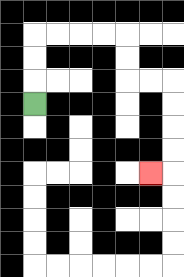{'start': '[1, 4]', 'end': '[6, 7]', 'path_directions': 'U,U,U,R,R,R,R,D,D,R,R,D,D,D,D,L', 'path_coordinates': '[[1, 4], [1, 3], [1, 2], [1, 1], [2, 1], [3, 1], [4, 1], [5, 1], [5, 2], [5, 3], [6, 3], [7, 3], [7, 4], [7, 5], [7, 6], [7, 7], [6, 7]]'}